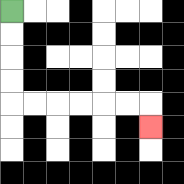{'start': '[0, 0]', 'end': '[6, 5]', 'path_directions': 'D,D,D,D,R,R,R,R,R,R,D', 'path_coordinates': '[[0, 0], [0, 1], [0, 2], [0, 3], [0, 4], [1, 4], [2, 4], [3, 4], [4, 4], [5, 4], [6, 4], [6, 5]]'}